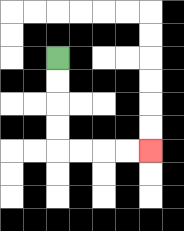{'start': '[2, 2]', 'end': '[6, 6]', 'path_directions': 'D,D,D,D,R,R,R,R', 'path_coordinates': '[[2, 2], [2, 3], [2, 4], [2, 5], [2, 6], [3, 6], [4, 6], [5, 6], [6, 6]]'}